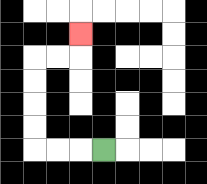{'start': '[4, 6]', 'end': '[3, 1]', 'path_directions': 'L,L,L,U,U,U,U,R,R,U', 'path_coordinates': '[[4, 6], [3, 6], [2, 6], [1, 6], [1, 5], [1, 4], [1, 3], [1, 2], [2, 2], [3, 2], [3, 1]]'}